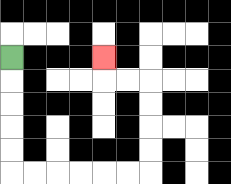{'start': '[0, 2]', 'end': '[4, 2]', 'path_directions': 'D,D,D,D,D,R,R,R,R,R,R,U,U,U,U,L,L,U', 'path_coordinates': '[[0, 2], [0, 3], [0, 4], [0, 5], [0, 6], [0, 7], [1, 7], [2, 7], [3, 7], [4, 7], [5, 7], [6, 7], [6, 6], [6, 5], [6, 4], [6, 3], [5, 3], [4, 3], [4, 2]]'}